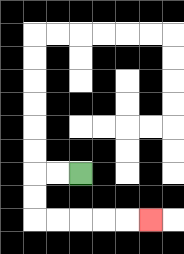{'start': '[3, 7]', 'end': '[6, 9]', 'path_directions': 'L,L,D,D,R,R,R,R,R', 'path_coordinates': '[[3, 7], [2, 7], [1, 7], [1, 8], [1, 9], [2, 9], [3, 9], [4, 9], [5, 9], [6, 9]]'}